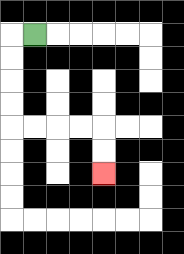{'start': '[1, 1]', 'end': '[4, 7]', 'path_directions': 'L,D,D,D,D,R,R,R,R,D,D', 'path_coordinates': '[[1, 1], [0, 1], [0, 2], [0, 3], [0, 4], [0, 5], [1, 5], [2, 5], [3, 5], [4, 5], [4, 6], [4, 7]]'}